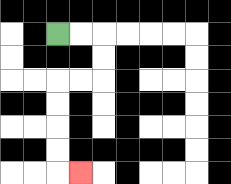{'start': '[2, 1]', 'end': '[3, 7]', 'path_directions': 'R,R,D,D,L,L,D,D,D,D,R', 'path_coordinates': '[[2, 1], [3, 1], [4, 1], [4, 2], [4, 3], [3, 3], [2, 3], [2, 4], [2, 5], [2, 6], [2, 7], [3, 7]]'}